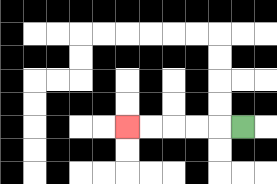{'start': '[10, 5]', 'end': '[5, 5]', 'path_directions': 'L,L,L,L,L', 'path_coordinates': '[[10, 5], [9, 5], [8, 5], [7, 5], [6, 5], [5, 5]]'}